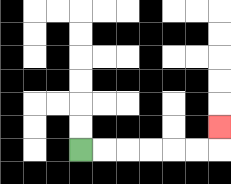{'start': '[3, 6]', 'end': '[9, 5]', 'path_directions': 'R,R,R,R,R,R,U', 'path_coordinates': '[[3, 6], [4, 6], [5, 6], [6, 6], [7, 6], [8, 6], [9, 6], [9, 5]]'}